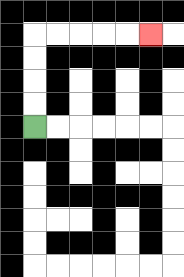{'start': '[1, 5]', 'end': '[6, 1]', 'path_directions': 'U,U,U,U,R,R,R,R,R', 'path_coordinates': '[[1, 5], [1, 4], [1, 3], [1, 2], [1, 1], [2, 1], [3, 1], [4, 1], [5, 1], [6, 1]]'}